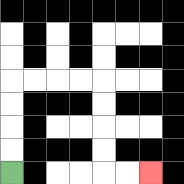{'start': '[0, 7]', 'end': '[6, 7]', 'path_directions': 'U,U,U,U,R,R,R,R,D,D,D,D,R,R', 'path_coordinates': '[[0, 7], [0, 6], [0, 5], [0, 4], [0, 3], [1, 3], [2, 3], [3, 3], [4, 3], [4, 4], [4, 5], [4, 6], [4, 7], [5, 7], [6, 7]]'}